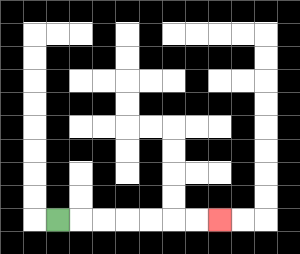{'start': '[2, 9]', 'end': '[9, 9]', 'path_directions': 'R,R,R,R,R,R,R', 'path_coordinates': '[[2, 9], [3, 9], [4, 9], [5, 9], [6, 9], [7, 9], [8, 9], [9, 9]]'}